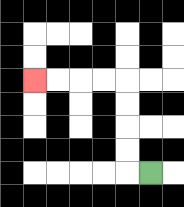{'start': '[6, 7]', 'end': '[1, 3]', 'path_directions': 'L,U,U,U,U,L,L,L,L', 'path_coordinates': '[[6, 7], [5, 7], [5, 6], [5, 5], [5, 4], [5, 3], [4, 3], [3, 3], [2, 3], [1, 3]]'}